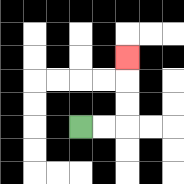{'start': '[3, 5]', 'end': '[5, 2]', 'path_directions': 'R,R,U,U,U', 'path_coordinates': '[[3, 5], [4, 5], [5, 5], [5, 4], [5, 3], [5, 2]]'}